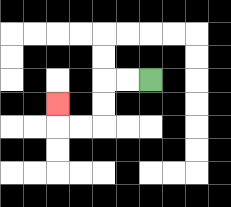{'start': '[6, 3]', 'end': '[2, 4]', 'path_directions': 'L,L,D,D,L,L,U', 'path_coordinates': '[[6, 3], [5, 3], [4, 3], [4, 4], [4, 5], [3, 5], [2, 5], [2, 4]]'}